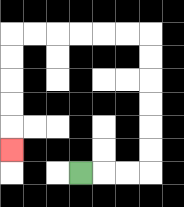{'start': '[3, 7]', 'end': '[0, 6]', 'path_directions': 'R,R,R,U,U,U,U,U,U,L,L,L,L,L,L,D,D,D,D,D', 'path_coordinates': '[[3, 7], [4, 7], [5, 7], [6, 7], [6, 6], [6, 5], [6, 4], [6, 3], [6, 2], [6, 1], [5, 1], [4, 1], [3, 1], [2, 1], [1, 1], [0, 1], [0, 2], [0, 3], [0, 4], [0, 5], [0, 6]]'}